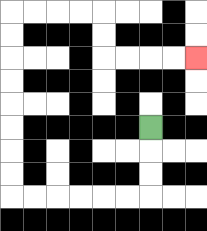{'start': '[6, 5]', 'end': '[8, 2]', 'path_directions': 'D,D,D,L,L,L,L,L,L,U,U,U,U,U,U,U,U,R,R,R,R,D,D,R,R,R,R', 'path_coordinates': '[[6, 5], [6, 6], [6, 7], [6, 8], [5, 8], [4, 8], [3, 8], [2, 8], [1, 8], [0, 8], [0, 7], [0, 6], [0, 5], [0, 4], [0, 3], [0, 2], [0, 1], [0, 0], [1, 0], [2, 0], [3, 0], [4, 0], [4, 1], [4, 2], [5, 2], [6, 2], [7, 2], [8, 2]]'}